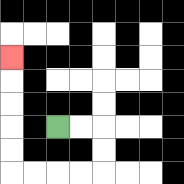{'start': '[2, 5]', 'end': '[0, 2]', 'path_directions': 'R,R,D,D,L,L,L,L,U,U,U,U,U', 'path_coordinates': '[[2, 5], [3, 5], [4, 5], [4, 6], [4, 7], [3, 7], [2, 7], [1, 7], [0, 7], [0, 6], [0, 5], [0, 4], [0, 3], [0, 2]]'}